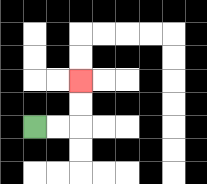{'start': '[1, 5]', 'end': '[3, 3]', 'path_directions': 'R,R,U,U', 'path_coordinates': '[[1, 5], [2, 5], [3, 5], [3, 4], [3, 3]]'}